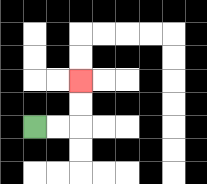{'start': '[1, 5]', 'end': '[3, 3]', 'path_directions': 'R,R,U,U', 'path_coordinates': '[[1, 5], [2, 5], [3, 5], [3, 4], [3, 3]]'}